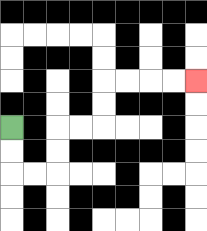{'start': '[0, 5]', 'end': '[8, 3]', 'path_directions': 'D,D,R,R,U,U,R,R,U,U,R,R,R,R', 'path_coordinates': '[[0, 5], [0, 6], [0, 7], [1, 7], [2, 7], [2, 6], [2, 5], [3, 5], [4, 5], [4, 4], [4, 3], [5, 3], [6, 3], [7, 3], [8, 3]]'}